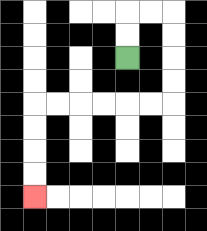{'start': '[5, 2]', 'end': '[1, 8]', 'path_directions': 'U,U,R,R,D,D,D,D,L,L,L,L,L,L,D,D,D,D', 'path_coordinates': '[[5, 2], [5, 1], [5, 0], [6, 0], [7, 0], [7, 1], [7, 2], [7, 3], [7, 4], [6, 4], [5, 4], [4, 4], [3, 4], [2, 4], [1, 4], [1, 5], [1, 6], [1, 7], [1, 8]]'}